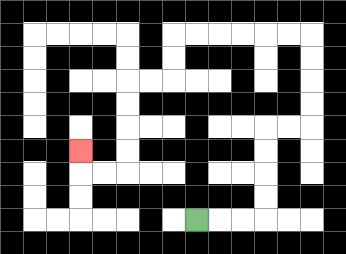{'start': '[8, 9]', 'end': '[3, 6]', 'path_directions': 'R,R,R,U,U,U,U,R,R,U,U,U,U,L,L,L,L,L,L,D,D,L,L,D,D,D,D,L,L,U', 'path_coordinates': '[[8, 9], [9, 9], [10, 9], [11, 9], [11, 8], [11, 7], [11, 6], [11, 5], [12, 5], [13, 5], [13, 4], [13, 3], [13, 2], [13, 1], [12, 1], [11, 1], [10, 1], [9, 1], [8, 1], [7, 1], [7, 2], [7, 3], [6, 3], [5, 3], [5, 4], [5, 5], [5, 6], [5, 7], [4, 7], [3, 7], [3, 6]]'}